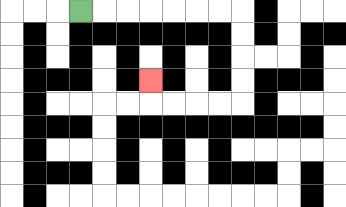{'start': '[3, 0]', 'end': '[6, 3]', 'path_directions': 'R,R,R,R,R,R,R,D,D,D,D,L,L,L,L,U', 'path_coordinates': '[[3, 0], [4, 0], [5, 0], [6, 0], [7, 0], [8, 0], [9, 0], [10, 0], [10, 1], [10, 2], [10, 3], [10, 4], [9, 4], [8, 4], [7, 4], [6, 4], [6, 3]]'}